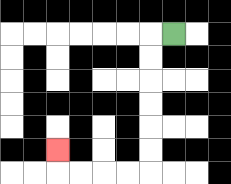{'start': '[7, 1]', 'end': '[2, 6]', 'path_directions': 'L,D,D,D,D,D,D,L,L,L,L,U', 'path_coordinates': '[[7, 1], [6, 1], [6, 2], [6, 3], [6, 4], [6, 5], [6, 6], [6, 7], [5, 7], [4, 7], [3, 7], [2, 7], [2, 6]]'}